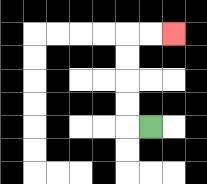{'start': '[6, 5]', 'end': '[7, 1]', 'path_directions': 'L,U,U,U,U,R,R', 'path_coordinates': '[[6, 5], [5, 5], [5, 4], [5, 3], [5, 2], [5, 1], [6, 1], [7, 1]]'}